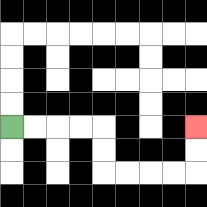{'start': '[0, 5]', 'end': '[8, 5]', 'path_directions': 'R,R,R,R,D,D,R,R,R,R,U,U', 'path_coordinates': '[[0, 5], [1, 5], [2, 5], [3, 5], [4, 5], [4, 6], [4, 7], [5, 7], [6, 7], [7, 7], [8, 7], [8, 6], [8, 5]]'}